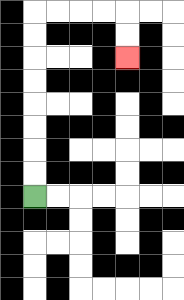{'start': '[1, 8]', 'end': '[5, 2]', 'path_directions': 'U,U,U,U,U,U,U,U,R,R,R,R,D,D', 'path_coordinates': '[[1, 8], [1, 7], [1, 6], [1, 5], [1, 4], [1, 3], [1, 2], [1, 1], [1, 0], [2, 0], [3, 0], [4, 0], [5, 0], [5, 1], [5, 2]]'}